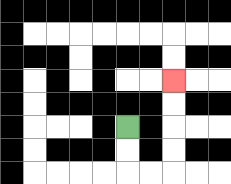{'start': '[5, 5]', 'end': '[7, 3]', 'path_directions': 'D,D,R,R,U,U,U,U', 'path_coordinates': '[[5, 5], [5, 6], [5, 7], [6, 7], [7, 7], [7, 6], [7, 5], [7, 4], [7, 3]]'}